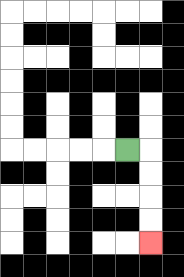{'start': '[5, 6]', 'end': '[6, 10]', 'path_directions': 'R,D,D,D,D', 'path_coordinates': '[[5, 6], [6, 6], [6, 7], [6, 8], [6, 9], [6, 10]]'}